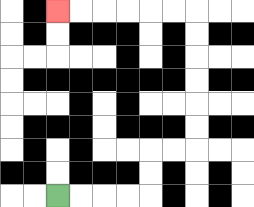{'start': '[2, 8]', 'end': '[2, 0]', 'path_directions': 'R,R,R,R,U,U,R,R,U,U,U,U,U,U,L,L,L,L,L,L', 'path_coordinates': '[[2, 8], [3, 8], [4, 8], [5, 8], [6, 8], [6, 7], [6, 6], [7, 6], [8, 6], [8, 5], [8, 4], [8, 3], [8, 2], [8, 1], [8, 0], [7, 0], [6, 0], [5, 0], [4, 0], [3, 0], [2, 0]]'}